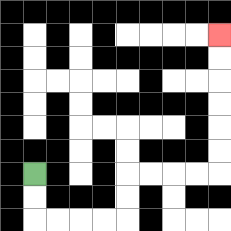{'start': '[1, 7]', 'end': '[9, 1]', 'path_directions': 'D,D,R,R,R,R,U,U,R,R,R,R,U,U,U,U,U,U', 'path_coordinates': '[[1, 7], [1, 8], [1, 9], [2, 9], [3, 9], [4, 9], [5, 9], [5, 8], [5, 7], [6, 7], [7, 7], [8, 7], [9, 7], [9, 6], [9, 5], [9, 4], [9, 3], [9, 2], [9, 1]]'}